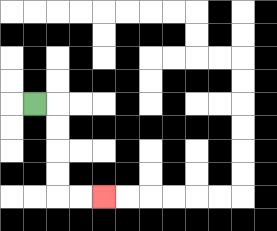{'start': '[1, 4]', 'end': '[4, 8]', 'path_directions': 'R,D,D,D,D,R,R', 'path_coordinates': '[[1, 4], [2, 4], [2, 5], [2, 6], [2, 7], [2, 8], [3, 8], [4, 8]]'}